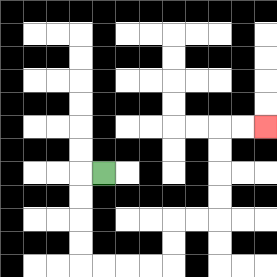{'start': '[4, 7]', 'end': '[11, 5]', 'path_directions': 'L,D,D,D,D,R,R,R,R,U,U,R,R,U,U,U,U,R,R', 'path_coordinates': '[[4, 7], [3, 7], [3, 8], [3, 9], [3, 10], [3, 11], [4, 11], [5, 11], [6, 11], [7, 11], [7, 10], [7, 9], [8, 9], [9, 9], [9, 8], [9, 7], [9, 6], [9, 5], [10, 5], [11, 5]]'}